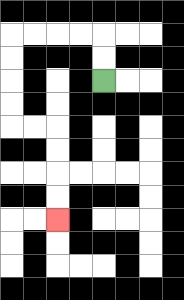{'start': '[4, 3]', 'end': '[2, 9]', 'path_directions': 'U,U,L,L,L,L,D,D,D,D,R,R,D,D,D,D', 'path_coordinates': '[[4, 3], [4, 2], [4, 1], [3, 1], [2, 1], [1, 1], [0, 1], [0, 2], [0, 3], [0, 4], [0, 5], [1, 5], [2, 5], [2, 6], [2, 7], [2, 8], [2, 9]]'}